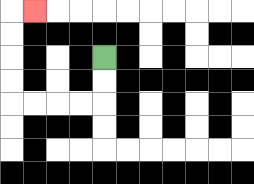{'start': '[4, 2]', 'end': '[1, 0]', 'path_directions': 'D,D,L,L,L,L,U,U,U,U,R', 'path_coordinates': '[[4, 2], [4, 3], [4, 4], [3, 4], [2, 4], [1, 4], [0, 4], [0, 3], [0, 2], [0, 1], [0, 0], [1, 0]]'}